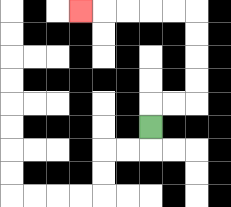{'start': '[6, 5]', 'end': '[3, 0]', 'path_directions': 'U,R,R,U,U,U,U,L,L,L,L,L', 'path_coordinates': '[[6, 5], [6, 4], [7, 4], [8, 4], [8, 3], [8, 2], [8, 1], [8, 0], [7, 0], [6, 0], [5, 0], [4, 0], [3, 0]]'}